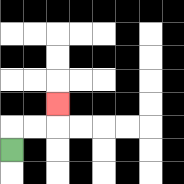{'start': '[0, 6]', 'end': '[2, 4]', 'path_directions': 'U,R,R,U', 'path_coordinates': '[[0, 6], [0, 5], [1, 5], [2, 5], [2, 4]]'}